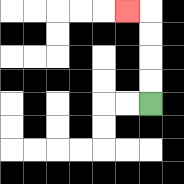{'start': '[6, 4]', 'end': '[5, 0]', 'path_directions': 'U,U,U,U,L', 'path_coordinates': '[[6, 4], [6, 3], [6, 2], [6, 1], [6, 0], [5, 0]]'}